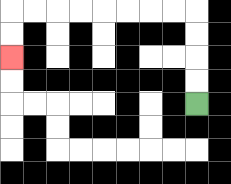{'start': '[8, 4]', 'end': '[0, 2]', 'path_directions': 'U,U,U,U,L,L,L,L,L,L,L,L,D,D', 'path_coordinates': '[[8, 4], [8, 3], [8, 2], [8, 1], [8, 0], [7, 0], [6, 0], [5, 0], [4, 0], [3, 0], [2, 0], [1, 0], [0, 0], [0, 1], [0, 2]]'}